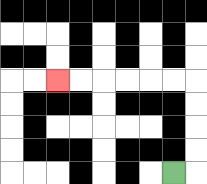{'start': '[7, 7]', 'end': '[2, 3]', 'path_directions': 'R,U,U,U,U,L,L,L,L,L,L', 'path_coordinates': '[[7, 7], [8, 7], [8, 6], [8, 5], [8, 4], [8, 3], [7, 3], [6, 3], [5, 3], [4, 3], [3, 3], [2, 3]]'}